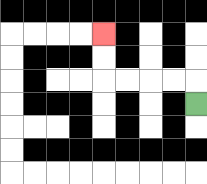{'start': '[8, 4]', 'end': '[4, 1]', 'path_directions': 'U,L,L,L,L,U,U', 'path_coordinates': '[[8, 4], [8, 3], [7, 3], [6, 3], [5, 3], [4, 3], [4, 2], [4, 1]]'}